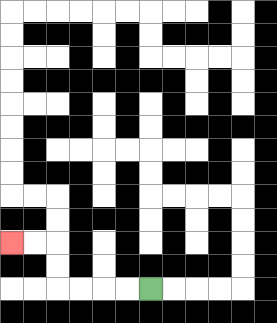{'start': '[6, 12]', 'end': '[0, 10]', 'path_directions': 'L,L,L,L,U,U,L,L', 'path_coordinates': '[[6, 12], [5, 12], [4, 12], [3, 12], [2, 12], [2, 11], [2, 10], [1, 10], [0, 10]]'}